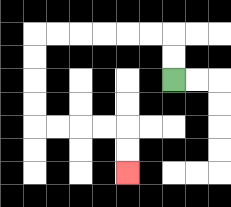{'start': '[7, 3]', 'end': '[5, 7]', 'path_directions': 'U,U,L,L,L,L,L,L,D,D,D,D,R,R,R,R,D,D', 'path_coordinates': '[[7, 3], [7, 2], [7, 1], [6, 1], [5, 1], [4, 1], [3, 1], [2, 1], [1, 1], [1, 2], [1, 3], [1, 4], [1, 5], [2, 5], [3, 5], [4, 5], [5, 5], [5, 6], [5, 7]]'}